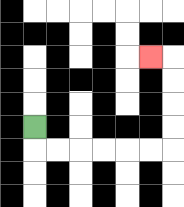{'start': '[1, 5]', 'end': '[6, 2]', 'path_directions': 'D,R,R,R,R,R,R,U,U,U,U,L', 'path_coordinates': '[[1, 5], [1, 6], [2, 6], [3, 6], [4, 6], [5, 6], [6, 6], [7, 6], [7, 5], [7, 4], [7, 3], [7, 2], [6, 2]]'}